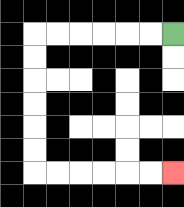{'start': '[7, 1]', 'end': '[7, 7]', 'path_directions': 'L,L,L,L,L,L,D,D,D,D,D,D,R,R,R,R,R,R', 'path_coordinates': '[[7, 1], [6, 1], [5, 1], [4, 1], [3, 1], [2, 1], [1, 1], [1, 2], [1, 3], [1, 4], [1, 5], [1, 6], [1, 7], [2, 7], [3, 7], [4, 7], [5, 7], [6, 7], [7, 7]]'}